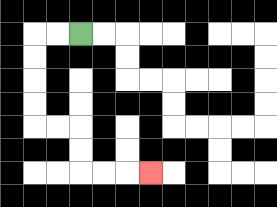{'start': '[3, 1]', 'end': '[6, 7]', 'path_directions': 'L,L,D,D,D,D,R,R,D,D,R,R,R', 'path_coordinates': '[[3, 1], [2, 1], [1, 1], [1, 2], [1, 3], [1, 4], [1, 5], [2, 5], [3, 5], [3, 6], [3, 7], [4, 7], [5, 7], [6, 7]]'}